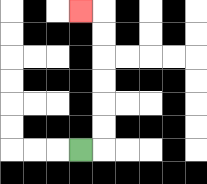{'start': '[3, 6]', 'end': '[3, 0]', 'path_directions': 'R,U,U,U,U,U,U,L', 'path_coordinates': '[[3, 6], [4, 6], [4, 5], [4, 4], [4, 3], [4, 2], [4, 1], [4, 0], [3, 0]]'}